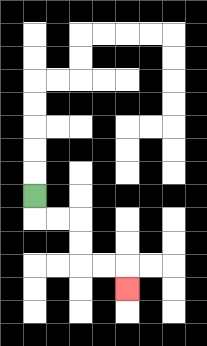{'start': '[1, 8]', 'end': '[5, 12]', 'path_directions': 'D,R,R,D,D,R,R,D', 'path_coordinates': '[[1, 8], [1, 9], [2, 9], [3, 9], [3, 10], [3, 11], [4, 11], [5, 11], [5, 12]]'}